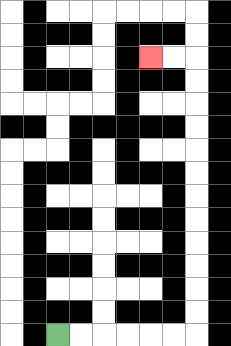{'start': '[2, 14]', 'end': '[6, 2]', 'path_directions': 'R,R,R,R,R,R,U,U,U,U,U,U,U,U,U,U,U,U,L,L', 'path_coordinates': '[[2, 14], [3, 14], [4, 14], [5, 14], [6, 14], [7, 14], [8, 14], [8, 13], [8, 12], [8, 11], [8, 10], [8, 9], [8, 8], [8, 7], [8, 6], [8, 5], [8, 4], [8, 3], [8, 2], [7, 2], [6, 2]]'}